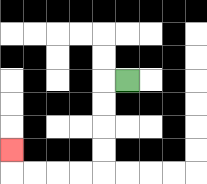{'start': '[5, 3]', 'end': '[0, 6]', 'path_directions': 'L,D,D,D,D,L,L,L,L,U', 'path_coordinates': '[[5, 3], [4, 3], [4, 4], [4, 5], [4, 6], [4, 7], [3, 7], [2, 7], [1, 7], [0, 7], [0, 6]]'}